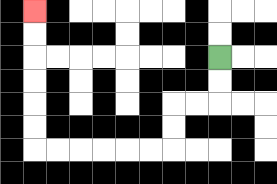{'start': '[9, 2]', 'end': '[1, 0]', 'path_directions': 'D,D,L,L,D,D,L,L,L,L,L,L,U,U,U,U,U,U', 'path_coordinates': '[[9, 2], [9, 3], [9, 4], [8, 4], [7, 4], [7, 5], [7, 6], [6, 6], [5, 6], [4, 6], [3, 6], [2, 6], [1, 6], [1, 5], [1, 4], [1, 3], [1, 2], [1, 1], [1, 0]]'}